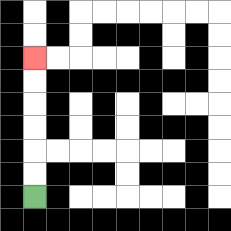{'start': '[1, 8]', 'end': '[1, 2]', 'path_directions': 'U,U,U,U,U,U', 'path_coordinates': '[[1, 8], [1, 7], [1, 6], [1, 5], [1, 4], [1, 3], [1, 2]]'}